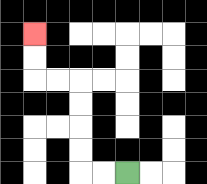{'start': '[5, 7]', 'end': '[1, 1]', 'path_directions': 'L,L,U,U,U,U,L,L,U,U', 'path_coordinates': '[[5, 7], [4, 7], [3, 7], [3, 6], [3, 5], [3, 4], [3, 3], [2, 3], [1, 3], [1, 2], [1, 1]]'}